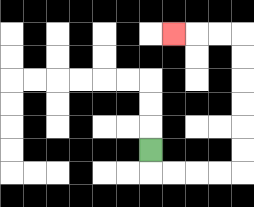{'start': '[6, 6]', 'end': '[7, 1]', 'path_directions': 'D,R,R,R,R,U,U,U,U,U,U,L,L,L', 'path_coordinates': '[[6, 6], [6, 7], [7, 7], [8, 7], [9, 7], [10, 7], [10, 6], [10, 5], [10, 4], [10, 3], [10, 2], [10, 1], [9, 1], [8, 1], [7, 1]]'}